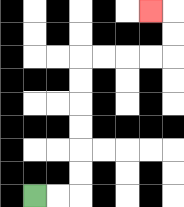{'start': '[1, 8]', 'end': '[6, 0]', 'path_directions': 'R,R,U,U,U,U,U,U,R,R,R,R,U,U,L', 'path_coordinates': '[[1, 8], [2, 8], [3, 8], [3, 7], [3, 6], [3, 5], [3, 4], [3, 3], [3, 2], [4, 2], [5, 2], [6, 2], [7, 2], [7, 1], [7, 0], [6, 0]]'}